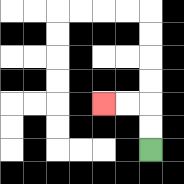{'start': '[6, 6]', 'end': '[4, 4]', 'path_directions': 'U,U,L,L', 'path_coordinates': '[[6, 6], [6, 5], [6, 4], [5, 4], [4, 4]]'}